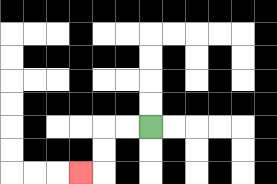{'start': '[6, 5]', 'end': '[3, 7]', 'path_directions': 'L,L,D,D,L', 'path_coordinates': '[[6, 5], [5, 5], [4, 5], [4, 6], [4, 7], [3, 7]]'}